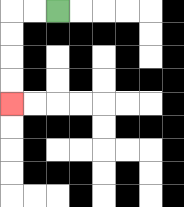{'start': '[2, 0]', 'end': '[0, 4]', 'path_directions': 'L,L,D,D,D,D', 'path_coordinates': '[[2, 0], [1, 0], [0, 0], [0, 1], [0, 2], [0, 3], [0, 4]]'}